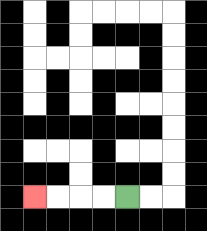{'start': '[5, 8]', 'end': '[1, 8]', 'path_directions': 'L,L,L,L', 'path_coordinates': '[[5, 8], [4, 8], [3, 8], [2, 8], [1, 8]]'}